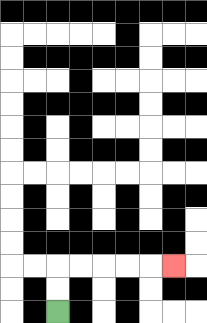{'start': '[2, 13]', 'end': '[7, 11]', 'path_directions': 'U,U,R,R,R,R,R', 'path_coordinates': '[[2, 13], [2, 12], [2, 11], [3, 11], [4, 11], [5, 11], [6, 11], [7, 11]]'}